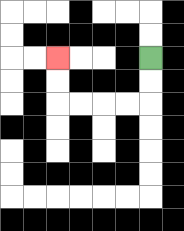{'start': '[6, 2]', 'end': '[2, 2]', 'path_directions': 'D,D,L,L,L,L,U,U', 'path_coordinates': '[[6, 2], [6, 3], [6, 4], [5, 4], [4, 4], [3, 4], [2, 4], [2, 3], [2, 2]]'}